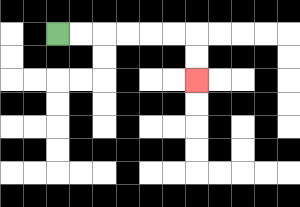{'start': '[2, 1]', 'end': '[8, 3]', 'path_directions': 'R,R,R,R,R,R,D,D', 'path_coordinates': '[[2, 1], [3, 1], [4, 1], [5, 1], [6, 1], [7, 1], [8, 1], [8, 2], [8, 3]]'}